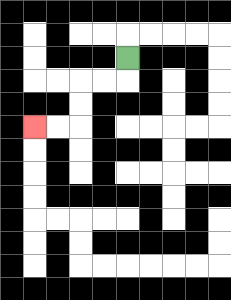{'start': '[5, 2]', 'end': '[1, 5]', 'path_directions': 'D,L,L,D,D,L,L', 'path_coordinates': '[[5, 2], [5, 3], [4, 3], [3, 3], [3, 4], [3, 5], [2, 5], [1, 5]]'}